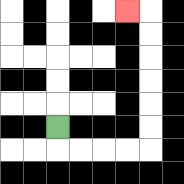{'start': '[2, 5]', 'end': '[5, 0]', 'path_directions': 'D,R,R,R,R,U,U,U,U,U,U,L', 'path_coordinates': '[[2, 5], [2, 6], [3, 6], [4, 6], [5, 6], [6, 6], [6, 5], [6, 4], [6, 3], [6, 2], [6, 1], [6, 0], [5, 0]]'}